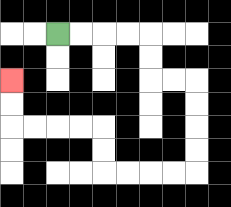{'start': '[2, 1]', 'end': '[0, 3]', 'path_directions': 'R,R,R,R,D,D,R,R,D,D,D,D,L,L,L,L,U,U,L,L,L,L,U,U', 'path_coordinates': '[[2, 1], [3, 1], [4, 1], [5, 1], [6, 1], [6, 2], [6, 3], [7, 3], [8, 3], [8, 4], [8, 5], [8, 6], [8, 7], [7, 7], [6, 7], [5, 7], [4, 7], [4, 6], [4, 5], [3, 5], [2, 5], [1, 5], [0, 5], [0, 4], [0, 3]]'}